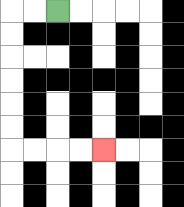{'start': '[2, 0]', 'end': '[4, 6]', 'path_directions': 'L,L,D,D,D,D,D,D,R,R,R,R', 'path_coordinates': '[[2, 0], [1, 0], [0, 0], [0, 1], [0, 2], [0, 3], [0, 4], [0, 5], [0, 6], [1, 6], [2, 6], [3, 6], [4, 6]]'}